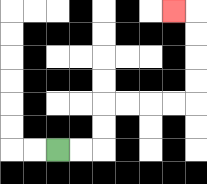{'start': '[2, 6]', 'end': '[7, 0]', 'path_directions': 'R,R,U,U,R,R,R,R,U,U,U,U,L', 'path_coordinates': '[[2, 6], [3, 6], [4, 6], [4, 5], [4, 4], [5, 4], [6, 4], [7, 4], [8, 4], [8, 3], [8, 2], [8, 1], [8, 0], [7, 0]]'}